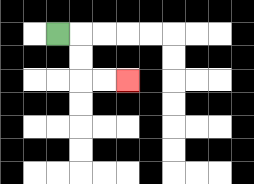{'start': '[2, 1]', 'end': '[5, 3]', 'path_directions': 'R,D,D,R,R', 'path_coordinates': '[[2, 1], [3, 1], [3, 2], [3, 3], [4, 3], [5, 3]]'}